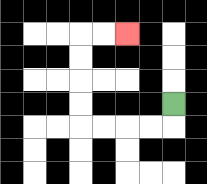{'start': '[7, 4]', 'end': '[5, 1]', 'path_directions': 'D,L,L,L,L,U,U,U,U,R,R', 'path_coordinates': '[[7, 4], [7, 5], [6, 5], [5, 5], [4, 5], [3, 5], [3, 4], [3, 3], [3, 2], [3, 1], [4, 1], [5, 1]]'}